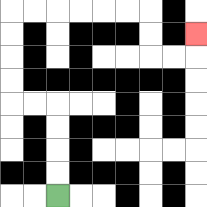{'start': '[2, 8]', 'end': '[8, 1]', 'path_directions': 'U,U,U,U,L,L,U,U,U,U,R,R,R,R,R,R,D,D,R,R,U', 'path_coordinates': '[[2, 8], [2, 7], [2, 6], [2, 5], [2, 4], [1, 4], [0, 4], [0, 3], [0, 2], [0, 1], [0, 0], [1, 0], [2, 0], [3, 0], [4, 0], [5, 0], [6, 0], [6, 1], [6, 2], [7, 2], [8, 2], [8, 1]]'}